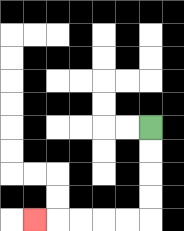{'start': '[6, 5]', 'end': '[1, 9]', 'path_directions': 'D,D,D,D,L,L,L,L,L', 'path_coordinates': '[[6, 5], [6, 6], [6, 7], [6, 8], [6, 9], [5, 9], [4, 9], [3, 9], [2, 9], [1, 9]]'}